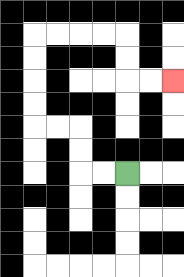{'start': '[5, 7]', 'end': '[7, 3]', 'path_directions': 'L,L,U,U,L,L,U,U,U,U,R,R,R,R,D,D,R,R', 'path_coordinates': '[[5, 7], [4, 7], [3, 7], [3, 6], [3, 5], [2, 5], [1, 5], [1, 4], [1, 3], [1, 2], [1, 1], [2, 1], [3, 1], [4, 1], [5, 1], [5, 2], [5, 3], [6, 3], [7, 3]]'}